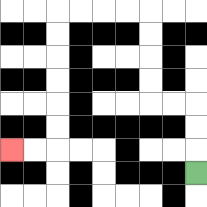{'start': '[8, 7]', 'end': '[0, 6]', 'path_directions': 'U,U,U,L,L,U,U,U,U,L,L,L,L,D,D,D,D,D,D,L,L', 'path_coordinates': '[[8, 7], [8, 6], [8, 5], [8, 4], [7, 4], [6, 4], [6, 3], [6, 2], [6, 1], [6, 0], [5, 0], [4, 0], [3, 0], [2, 0], [2, 1], [2, 2], [2, 3], [2, 4], [2, 5], [2, 6], [1, 6], [0, 6]]'}